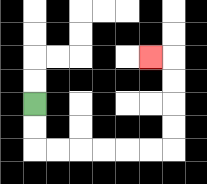{'start': '[1, 4]', 'end': '[6, 2]', 'path_directions': 'D,D,R,R,R,R,R,R,U,U,U,U,L', 'path_coordinates': '[[1, 4], [1, 5], [1, 6], [2, 6], [3, 6], [4, 6], [5, 6], [6, 6], [7, 6], [7, 5], [7, 4], [7, 3], [7, 2], [6, 2]]'}